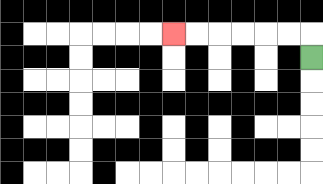{'start': '[13, 2]', 'end': '[7, 1]', 'path_directions': 'U,L,L,L,L,L,L', 'path_coordinates': '[[13, 2], [13, 1], [12, 1], [11, 1], [10, 1], [9, 1], [8, 1], [7, 1]]'}